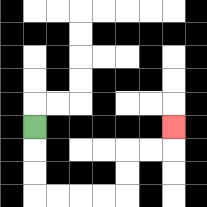{'start': '[1, 5]', 'end': '[7, 5]', 'path_directions': 'D,D,D,R,R,R,R,U,U,R,R,U', 'path_coordinates': '[[1, 5], [1, 6], [1, 7], [1, 8], [2, 8], [3, 8], [4, 8], [5, 8], [5, 7], [5, 6], [6, 6], [7, 6], [7, 5]]'}